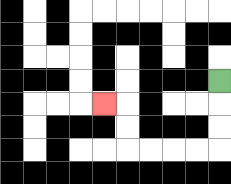{'start': '[9, 3]', 'end': '[4, 4]', 'path_directions': 'D,D,D,L,L,L,L,U,U,L', 'path_coordinates': '[[9, 3], [9, 4], [9, 5], [9, 6], [8, 6], [7, 6], [6, 6], [5, 6], [5, 5], [5, 4], [4, 4]]'}